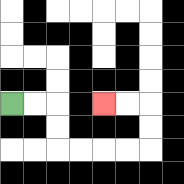{'start': '[0, 4]', 'end': '[4, 4]', 'path_directions': 'R,R,D,D,R,R,R,R,U,U,L,L', 'path_coordinates': '[[0, 4], [1, 4], [2, 4], [2, 5], [2, 6], [3, 6], [4, 6], [5, 6], [6, 6], [6, 5], [6, 4], [5, 4], [4, 4]]'}